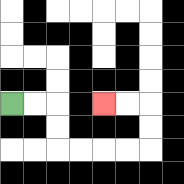{'start': '[0, 4]', 'end': '[4, 4]', 'path_directions': 'R,R,D,D,R,R,R,R,U,U,L,L', 'path_coordinates': '[[0, 4], [1, 4], [2, 4], [2, 5], [2, 6], [3, 6], [4, 6], [5, 6], [6, 6], [6, 5], [6, 4], [5, 4], [4, 4]]'}